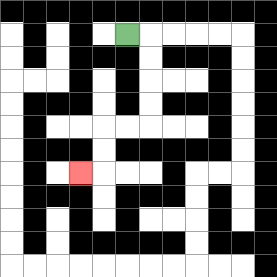{'start': '[5, 1]', 'end': '[3, 7]', 'path_directions': 'R,D,D,D,D,L,L,D,D,L', 'path_coordinates': '[[5, 1], [6, 1], [6, 2], [6, 3], [6, 4], [6, 5], [5, 5], [4, 5], [4, 6], [4, 7], [3, 7]]'}